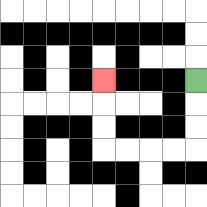{'start': '[8, 3]', 'end': '[4, 3]', 'path_directions': 'D,D,D,L,L,L,L,U,U,U', 'path_coordinates': '[[8, 3], [8, 4], [8, 5], [8, 6], [7, 6], [6, 6], [5, 6], [4, 6], [4, 5], [4, 4], [4, 3]]'}